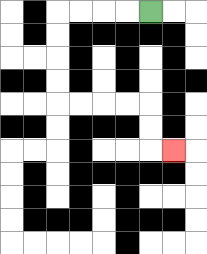{'start': '[6, 0]', 'end': '[7, 6]', 'path_directions': 'L,L,L,L,D,D,D,D,R,R,R,R,D,D,R', 'path_coordinates': '[[6, 0], [5, 0], [4, 0], [3, 0], [2, 0], [2, 1], [2, 2], [2, 3], [2, 4], [3, 4], [4, 4], [5, 4], [6, 4], [6, 5], [6, 6], [7, 6]]'}